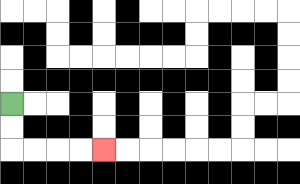{'start': '[0, 4]', 'end': '[4, 6]', 'path_directions': 'D,D,R,R,R,R', 'path_coordinates': '[[0, 4], [0, 5], [0, 6], [1, 6], [2, 6], [3, 6], [4, 6]]'}